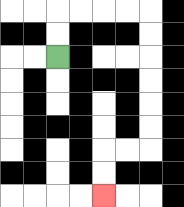{'start': '[2, 2]', 'end': '[4, 8]', 'path_directions': 'U,U,R,R,R,R,D,D,D,D,D,D,L,L,D,D', 'path_coordinates': '[[2, 2], [2, 1], [2, 0], [3, 0], [4, 0], [5, 0], [6, 0], [6, 1], [6, 2], [6, 3], [6, 4], [6, 5], [6, 6], [5, 6], [4, 6], [4, 7], [4, 8]]'}